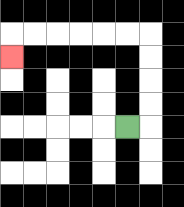{'start': '[5, 5]', 'end': '[0, 2]', 'path_directions': 'R,U,U,U,U,L,L,L,L,L,L,D', 'path_coordinates': '[[5, 5], [6, 5], [6, 4], [6, 3], [6, 2], [6, 1], [5, 1], [4, 1], [3, 1], [2, 1], [1, 1], [0, 1], [0, 2]]'}